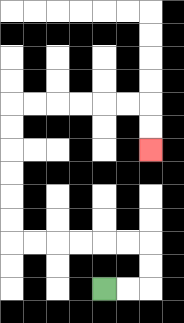{'start': '[4, 12]', 'end': '[6, 6]', 'path_directions': 'R,R,U,U,L,L,L,L,L,L,U,U,U,U,U,U,R,R,R,R,R,R,D,D', 'path_coordinates': '[[4, 12], [5, 12], [6, 12], [6, 11], [6, 10], [5, 10], [4, 10], [3, 10], [2, 10], [1, 10], [0, 10], [0, 9], [0, 8], [0, 7], [0, 6], [0, 5], [0, 4], [1, 4], [2, 4], [3, 4], [4, 4], [5, 4], [6, 4], [6, 5], [6, 6]]'}